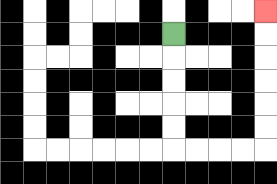{'start': '[7, 1]', 'end': '[11, 0]', 'path_directions': 'D,D,D,D,D,R,R,R,R,U,U,U,U,U,U', 'path_coordinates': '[[7, 1], [7, 2], [7, 3], [7, 4], [7, 5], [7, 6], [8, 6], [9, 6], [10, 6], [11, 6], [11, 5], [11, 4], [11, 3], [11, 2], [11, 1], [11, 0]]'}